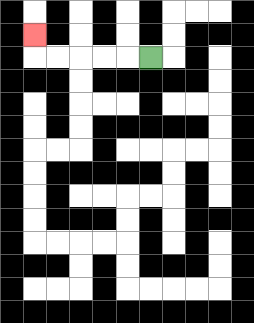{'start': '[6, 2]', 'end': '[1, 1]', 'path_directions': 'L,L,L,L,L,U', 'path_coordinates': '[[6, 2], [5, 2], [4, 2], [3, 2], [2, 2], [1, 2], [1, 1]]'}